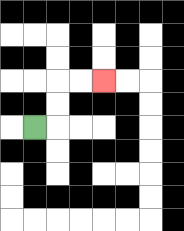{'start': '[1, 5]', 'end': '[4, 3]', 'path_directions': 'R,U,U,R,R', 'path_coordinates': '[[1, 5], [2, 5], [2, 4], [2, 3], [3, 3], [4, 3]]'}